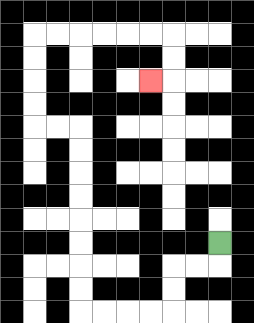{'start': '[9, 10]', 'end': '[6, 3]', 'path_directions': 'D,L,L,D,D,L,L,L,L,U,U,U,U,U,U,U,U,L,L,U,U,U,U,R,R,R,R,R,R,D,D,L', 'path_coordinates': '[[9, 10], [9, 11], [8, 11], [7, 11], [7, 12], [7, 13], [6, 13], [5, 13], [4, 13], [3, 13], [3, 12], [3, 11], [3, 10], [3, 9], [3, 8], [3, 7], [3, 6], [3, 5], [2, 5], [1, 5], [1, 4], [1, 3], [1, 2], [1, 1], [2, 1], [3, 1], [4, 1], [5, 1], [6, 1], [7, 1], [7, 2], [7, 3], [6, 3]]'}